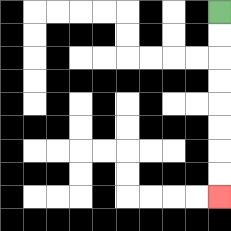{'start': '[9, 0]', 'end': '[9, 8]', 'path_directions': 'D,D,D,D,D,D,D,D', 'path_coordinates': '[[9, 0], [9, 1], [9, 2], [9, 3], [9, 4], [9, 5], [9, 6], [9, 7], [9, 8]]'}